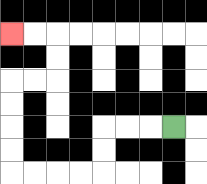{'start': '[7, 5]', 'end': '[0, 1]', 'path_directions': 'L,L,L,D,D,L,L,L,L,U,U,U,U,R,R,U,U,L,L', 'path_coordinates': '[[7, 5], [6, 5], [5, 5], [4, 5], [4, 6], [4, 7], [3, 7], [2, 7], [1, 7], [0, 7], [0, 6], [0, 5], [0, 4], [0, 3], [1, 3], [2, 3], [2, 2], [2, 1], [1, 1], [0, 1]]'}